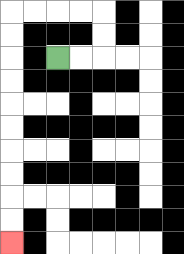{'start': '[2, 2]', 'end': '[0, 10]', 'path_directions': 'R,R,U,U,L,L,L,L,D,D,D,D,D,D,D,D,D,D', 'path_coordinates': '[[2, 2], [3, 2], [4, 2], [4, 1], [4, 0], [3, 0], [2, 0], [1, 0], [0, 0], [0, 1], [0, 2], [0, 3], [0, 4], [0, 5], [0, 6], [0, 7], [0, 8], [0, 9], [0, 10]]'}